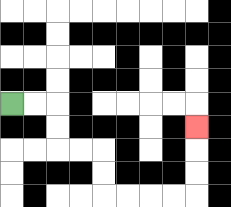{'start': '[0, 4]', 'end': '[8, 5]', 'path_directions': 'R,R,D,D,R,R,D,D,R,R,R,R,U,U,U', 'path_coordinates': '[[0, 4], [1, 4], [2, 4], [2, 5], [2, 6], [3, 6], [4, 6], [4, 7], [4, 8], [5, 8], [6, 8], [7, 8], [8, 8], [8, 7], [8, 6], [8, 5]]'}